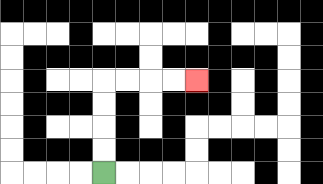{'start': '[4, 7]', 'end': '[8, 3]', 'path_directions': 'U,U,U,U,R,R,R,R', 'path_coordinates': '[[4, 7], [4, 6], [4, 5], [4, 4], [4, 3], [5, 3], [6, 3], [7, 3], [8, 3]]'}